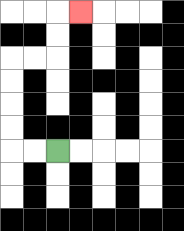{'start': '[2, 6]', 'end': '[3, 0]', 'path_directions': 'L,L,U,U,U,U,R,R,U,U,R', 'path_coordinates': '[[2, 6], [1, 6], [0, 6], [0, 5], [0, 4], [0, 3], [0, 2], [1, 2], [2, 2], [2, 1], [2, 0], [3, 0]]'}